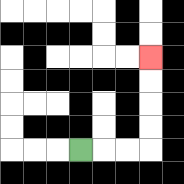{'start': '[3, 6]', 'end': '[6, 2]', 'path_directions': 'R,R,R,U,U,U,U', 'path_coordinates': '[[3, 6], [4, 6], [5, 6], [6, 6], [6, 5], [6, 4], [6, 3], [6, 2]]'}